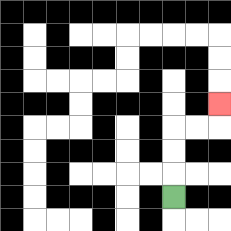{'start': '[7, 8]', 'end': '[9, 4]', 'path_directions': 'U,U,U,R,R,U', 'path_coordinates': '[[7, 8], [7, 7], [7, 6], [7, 5], [8, 5], [9, 5], [9, 4]]'}